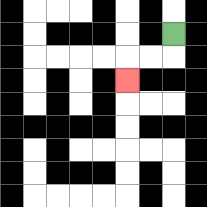{'start': '[7, 1]', 'end': '[5, 3]', 'path_directions': 'D,L,L,D', 'path_coordinates': '[[7, 1], [7, 2], [6, 2], [5, 2], [5, 3]]'}